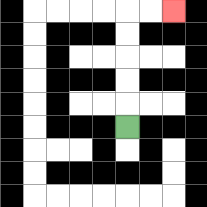{'start': '[5, 5]', 'end': '[7, 0]', 'path_directions': 'U,U,U,U,U,R,R', 'path_coordinates': '[[5, 5], [5, 4], [5, 3], [5, 2], [5, 1], [5, 0], [6, 0], [7, 0]]'}